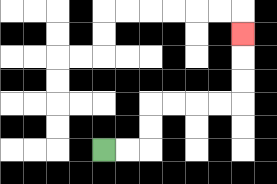{'start': '[4, 6]', 'end': '[10, 1]', 'path_directions': 'R,R,U,U,R,R,R,R,U,U,U', 'path_coordinates': '[[4, 6], [5, 6], [6, 6], [6, 5], [6, 4], [7, 4], [8, 4], [9, 4], [10, 4], [10, 3], [10, 2], [10, 1]]'}